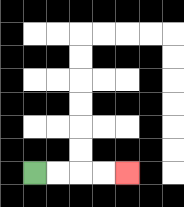{'start': '[1, 7]', 'end': '[5, 7]', 'path_directions': 'R,R,R,R', 'path_coordinates': '[[1, 7], [2, 7], [3, 7], [4, 7], [5, 7]]'}